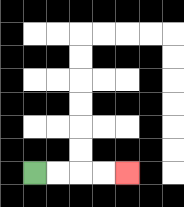{'start': '[1, 7]', 'end': '[5, 7]', 'path_directions': 'R,R,R,R', 'path_coordinates': '[[1, 7], [2, 7], [3, 7], [4, 7], [5, 7]]'}